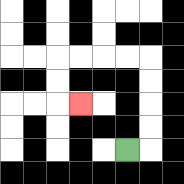{'start': '[5, 6]', 'end': '[3, 4]', 'path_directions': 'R,U,U,U,U,L,L,L,L,D,D,R', 'path_coordinates': '[[5, 6], [6, 6], [6, 5], [6, 4], [6, 3], [6, 2], [5, 2], [4, 2], [3, 2], [2, 2], [2, 3], [2, 4], [3, 4]]'}